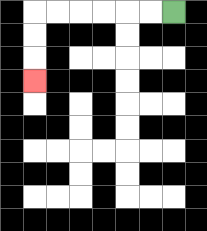{'start': '[7, 0]', 'end': '[1, 3]', 'path_directions': 'L,L,L,L,L,L,D,D,D', 'path_coordinates': '[[7, 0], [6, 0], [5, 0], [4, 0], [3, 0], [2, 0], [1, 0], [1, 1], [1, 2], [1, 3]]'}